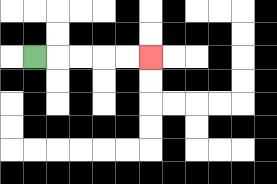{'start': '[1, 2]', 'end': '[6, 2]', 'path_directions': 'R,R,R,R,R', 'path_coordinates': '[[1, 2], [2, 2], [3, 2], [4, 2], [5, 2], [6, 2]]'}